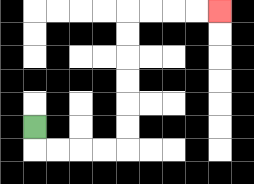{'start': '[1, 5]', 'end': '[9, 0]', 'path_directions': 'D,R,R,R,R,U,U,U,U,U,U,R,R,R,R', 'path_coordinates': '[[1, 5], [1, 6], [2, 6], [3, 6], [4, 6], [5, 6], [5, 5], [5, 4], [5, 3], [5, 2], [5, 1], [5, 0], [6, 0], [7, 0], [8, 0], [9, 0]]'}